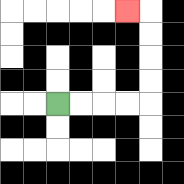{'start': '[2, 4]', 'end': '[5, 0]', 'path_directions': 'R,R,R,R,U,U,U,U,L', 'path_coordinates': '[[2, 4], [3, 4], [4, 4], [5, 4], [6, 4], [6, 3], [6, 2], [6, 1], [6, 0], [5, 0]]'}